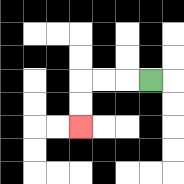{'start': '[6, 3]', 'end': '[3, 5]', 'path_directions': 'L,L,L,D,D', 'path_coordinates': '[[6, 3], [5, 3], [4, 3], [3, 3], [3, 4], [3, 5]]'}